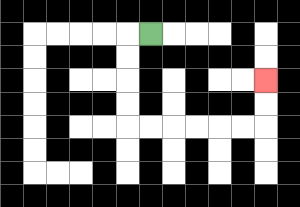{'start': '[6, 1]', 'end': '[11, 3]', 'path_directions': 'L,D,D,D,D,R,R,R,R,R,R,U,U', 'path_coordinates': '[[6, 1], [5, 1], [5, 2], [5, 3], [5, 4], [5, 5], [6, 5], [7, 5], [8, 5], [9, 5], [10, 5], [11, 5], [11, 4], [11, 3]]'}